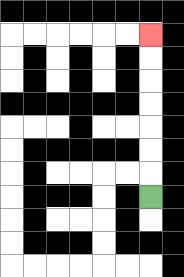{'start': '[6, 8]', 'end': '[6, 1]', 'path_directions': 'U,U,U,U,U,U,U', 'path_coordinates': '[[6, 8], [6, 7], [6, 6], [6, 5], [6, 4], [6, 3], [6, 2], [6, 1]]'}